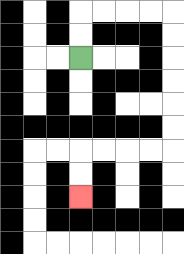{'start': '[3, 2]', 'end': '[3, 8]', 'path_directions': 'U,U,R,R,R,R,D,D,D,D,D,D,L,L,L,L,D,D', 'path_coordinates': '[[3, 2], [3, 1], [3, 0], [4, 0], [5, 0], [6, 0], [7, 0], [7, 1], [7, 2], [7, 3], [7, 4], [7, 5], [7, 6], [6, 6], [5, 6], [4, 6], [3, 6], [3, 7], [3, 8]]'}